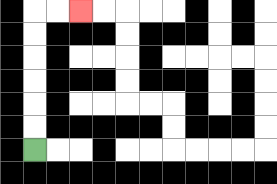{'start': '[1, 6]', 'end': '[3, 0]', 'path_directions': 'U,U,U,U,U,U,R,R', 'path_coordinates': '[[1, 6], [1, 5], [1, 4], [1, 3], [1, 2], [1, 1], [1, 0], [2, 0], [3, 0]]'}